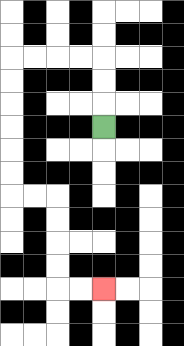{'start': '[4, 5]', 'end': '[4, 12]', 'path_directions': 'U,U,U,L,L,L,L,D,D,D,D,D,D,R,R,D,D,D,D,R,R', 'path_coordinates': '[[4, 5], [4, 4], [4, 3], [4, 2], [3, 2], [2, 2], [1, 2], [0, 2], [0, 3], [0, 4], [0, 5], [0, 6], [0, 7], [0, 8], [1, 8], [2, 8], [2, 9], [2, 10], [2, 11], [2, 12], [3, 12], [4, 12]]'}